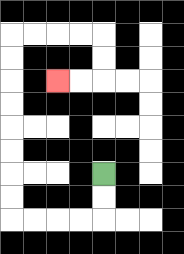{'start': '[4, 7]', 'end': '[2, 3]', 'path_directions': 'D,D,L,L,L,L,U,U,U,U,U,U,U,U,R,R,R,R,D,D,L,L', 'path_coordinates': '[[4, 7], [4, 8], [4, 9], [3, 9], [2, 9], [1, 9], [0, 9], [0, 8], [0, 7], [0, 6], [0, 5], [0, 4], [0, 3], [0, 2], [0, 1], [1, 1], [2, 1], [3, 1], [4, 1], [4, 2], [4, 3], [3, 3], [2, 3]]'}